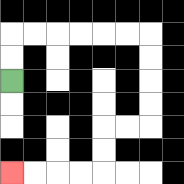{'start': '[0, 3]', 'end': '[0, 7]', 'path_directions': 'U,U,R,R,R,R,R,R,D,D,D,D,L,L,D,D,L,L,L,L', 'path_coordinates': '[[0, 3], [0, 2], [0, 1], [1, 1], [2, 1], [3, 1], [4, 1], [5, 1], [6, 1], [6, 2], [6, 3], [6, 4], [6, 5], [5, 5], [4, 5], [4, 6], [4, 7], [3, 7], [2, 7], [1, 7], [0, 7]]'}